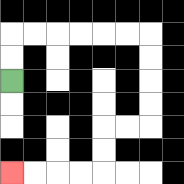{'start': '[0, 3]', 'end': '[0, 7]', 'path_directions': 'U,U,R,R,R,R,R,R,D,D,D,D,L,L,D,D,L,L,L,L', 'path_coordinates': '[[0, 3], [0, 2], [0, 1], [1, 1], [2, 1], [3, 1], [4, 1], [5, 1], [6, 1], [6, 2], [6, 3], [6, 4], [6, 5], [5, 5], [4, 5], [4, 6], [4, 7], [3, 7], [2, 7], [1, 7], [0, 7]]'}